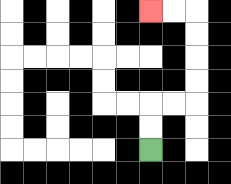{'start': '[6, 6]', 'end': '[6, 0]', 'path_directions': 'U,U,R,R,U,U,U,U,L,L', 'path_coordinates': '[[6, 6], [6, 5], [6, 4], [7, 4], [8, 4], [8, 3], [8, 2], [8, 1], [8, 0], [7, 0], [6, 0]]'}